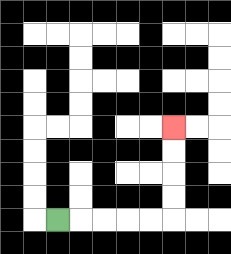{'start': '[2, 9]', 'end': '[7, 5]', 'path_directions': 'R,R,R,R,R,U,U,U,U', 'path_coordinates': '[[2, 9], [3, 9], [4, 9], [5, 9], [6, 9], [7, 9], [7, 8], [7, 7], [7, 6], [7, 5]]'}